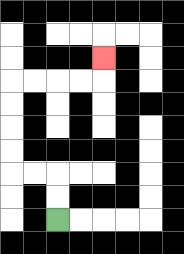{'start': '[2, 9]', 'end': '[4, 2]', 'path_directions': 'U,U,L,L,U,U,U,U,R,R,R,R,U', 'path_coordinates': '[[2, 9], [2, 8], [2, 7], [1, 7], [0, 7], [0, 6], [0, 5], [0, 4], [0, 3], [1, 3], [2, 3], [3, 3], [4, 3], [4, 2]]'}